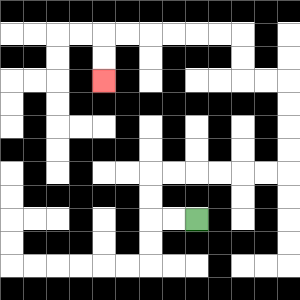{'start': '[8, 9]', 'end': '[4, 3]', 'path_directions': 'L,L,U,U,R,R,R,R,R,R,U,U,U,U,L,L,U,U,L,L,L,L,L,L,D,D', 'path_coordinates': '[[8, 9], [7, 9], [6, 9], [6, 8], [6, 7], [7, 7], [8, 7], [9, 7], [10, 7], [11, 7], [12, 7], [12, 6], [12, 5], [12, 4], [12, 3], [11, 3], [10, 3], [10, 2], [10, 1], [9, 1], [8, 1], [7, 1], [6, 1], [5, 1], [4, 1], [4, 2], [4, 3]]'}